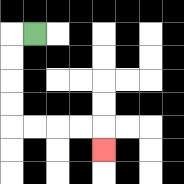{'start': '[1, 1]', 'end': '[4, 6]', 'path_directions': 'L,D,D,D,D,R,R,R,R,D', 'path_coordinates': '[[1, 1], [0, 1], [0, 2], [0, 3], [0, 4], [0, 5], [1, 5], [2, 5], [3, 5], [4, 5], [4, 6]]'}